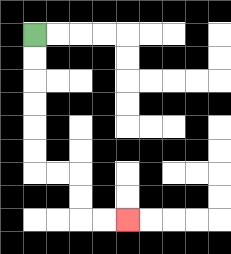{'start': '[1, 1]', 'end': '[5, 9]', 'path_directions': 'D,D,D,D,D,D,R,R,D,D,R,R', 'path_coordinates': '[[1, 1], [1, 2], [1, 3], [1, 4], [1, 5], [1, 6], [1, 7], [2, 7], [3, 7], [3, 8], [3, 9], [4, 9], [5, 9]]'}